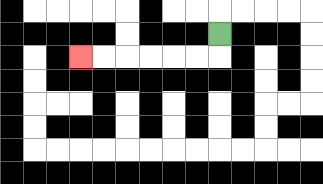{'start': '[9, 1]', 'end': '[3, 2]', 'path_directions': 'D,L,L,L,L,L,L', 'path_coordinates': '[[9, 1], [9, 2], [8, 2], [7, 2], [6, 2], [5, 2], [4, 2], [3, 2]]'}